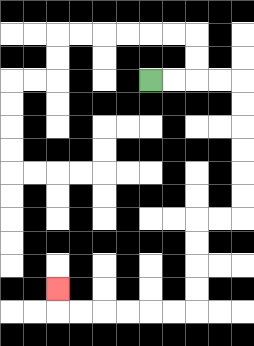{'start': '[6, 3]', 'end': '[2, 12]', 'path_directions': 'R,R,R,R,D,D,D,D,D,D,L,L,D,D,D,D,L,L,L,L,L,L,U', 'path_coordinates': '[[6, 3], [7, 3], [8, 3], [9, 3], [10, 3], [10, 4], [10, 5], [10, 6], [10, 7], [10, 8], [10, 9], [9, 9], [8, 9], [8, 10], [8, 11], [8, 12], [8, 13], [7, 13], [6, 13], [5, 13], [4, 13], [3, 13], [2, 13], [2, 12]]'}